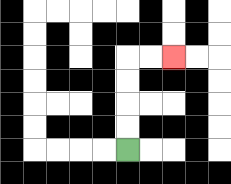{'start': '[5, 6]', 'end': '[7, 2]', 'path_directions': 'U,U,U,U,R,R', 'path_coordinates': '[[5, 6], [5, 5], [5, 4], [5, 3], [5, 2], [6, 2], [7, 2]]'}